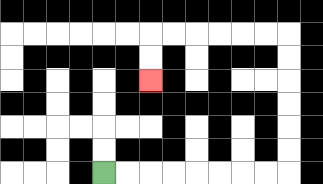{'start': '[4, 7]', 'end': '[6, 3]', 'path_directions': 'R,R,R,R,R,R,R,R,U,U,U,U,U,U,L,L,L,L,L,L,D,D', 'path_coordinates': '[[4, 7], [5, 7], [6, 7], [7, 7], [8, 7], [9, 7], [10, 7], [11, 7], [12, 7], [12, 6], [12, 5], [12, 4], [12, 3], [12, 2], [12, 1], [11, 1], [10, 1], [9, 1], [8, 1], [7, 1], [6, 1], [6, 2], [6, 3]]'}